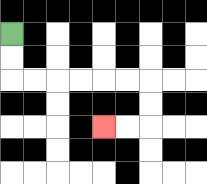{'start': '[0, 1]', 'end': '[4, 5]', 'path_directions': 'D,D,R,R,R,R,R,R,D,D,L,L', 'path_coordinates': '[[0, 1], [0, 2], [0, 3], [1, 3], [2, 3], [3, 3], [4, 3], [5, 3], [6, 3], [6, 4], [6, 5], [5, 5], [4, 5]]'}